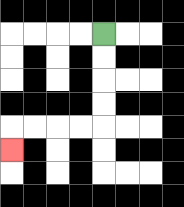{'start': '[4, 1]', 'end': '[0, 6]', 'path_directions': 'D,D,D,D,L,L,L,L,D', 'path_coordinates': '[[4, 1], [4, 2], [4, 3], [4, 4], [4, 5], [3, 5], [2, 5], [1, 5], [0, 5], [0, 6]]'}